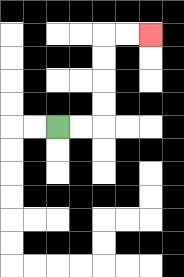{'start': '[2, 5]', 'end': '[6, 1]', 'path_directions': 'R,R,U,U,U,U,R,R', 'path_coordinates': '[[2, 5], [3, 5], [4, 5], [4, 4], [4, 3], [4, 2], [4, 1], [5, 1], [6, 1]]'}